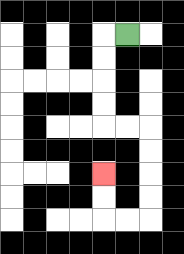{'start': '[5, 1]', 'end': '[4, 7]', 'path_directions': 'L,D,D,D,D,R,R,D,D,D,D,L,L,U,U', 'path_coordinates': '[[5, 1], [4, 1], [4, 2], [4, 3], [4, 4], [4, 5], [5, 5], [6, 5], [6, 6], [6, 7], [6, 8], [6, 9], [5, 9], [4, 9], [4, 8], [4, 7]]'}